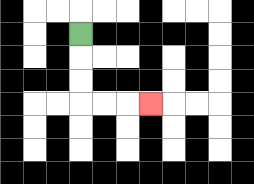{'start': '[3, 1]', 'end': '[6, 4]', 'path_directions': 'D,D,D,R,R,R', 'path_coordinates': '[[3, 1], [3, 2], [3, 3], [3, 4], [4, 4], [5, 4], [6, 4]]'}